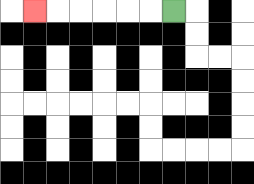{'start': '[7, 0]', 'end': '[1, 0]', 'path_directions': 'L,L,L,L,L,L', 'path_coordinates': '[[7, 0], [6, 0], [5, 0], [4, 0], [3, 0], [2, 0], [1, 0]]'}